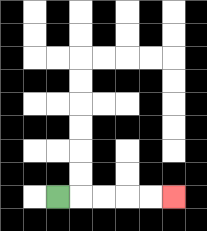{'start': '[2, 8]', 'end': '[7, 8]', 'path_directions': 'R,R,R,R,R', 'path_coordinates': '[[2, 8], [3, 8], [4, 8], [5, 8], [6, 8], [7, 8]]'}